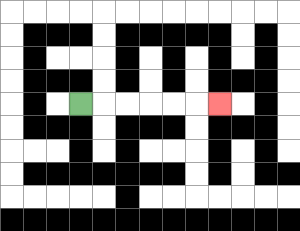{'start': '[3, 4]', 'end': '[9, 4]', 'path_directions': 'R,R,R,R,R,R', 'path_coordinates': '[[3, 4], [4, 4], [5, 4], [6, 4], [7, 4], [8, 4], [9, 4]]'}